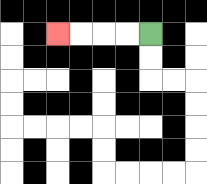{'start': '[6, 1]', 'end': '[2, 1]', 'path_directions': 'L,L,L,L', 'path_coordinates': '[[6, 1], [5, 1], [4, 1], [3, 1], [2, 1]]'}